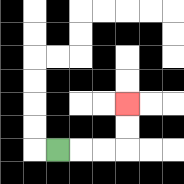{'start': '[2, 6]', 'end': '[5, 4]', 'path_directions': 'R,R,R,U,U', 'path_coordinates': '[[2, 6], [3, 6], [4, 6], [5, 6], [5, 5], [5, 4]]'}